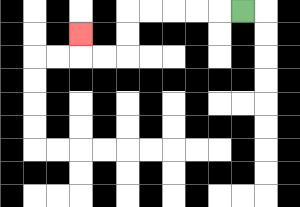{'start': '[10, 0]', 'end': '[3, 1]', 'path_directions': 'L,L,L,L,L,D,D,L,L,U', 'path_coordinates': '[[10, 0], [9, 0], [8, 0], [7, 0], [6, 0], [5, 0], [5, 1], [5, 2], [4, 2], [3, 2], [3, 1]]'}